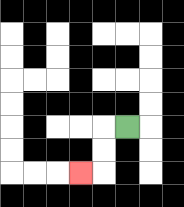{'start': '[5, 5]', 'end': '[3, 7]', 'path_directions': 'L,D,D,L', 'path_coordinates': '[[5, 5], [4, 5], [4, 6], [4, 7], [3, 7]]'}